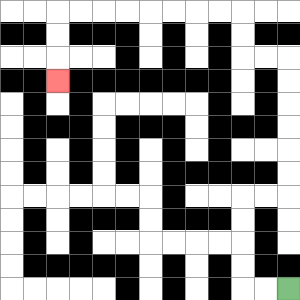{'start': '[12, 12]', 'end': '[2, 3]', 'path_directions': 'L,L,U,U,U,U,R,R,U,U,U,U,U,U,L,L,U,U,L,L,L,L,L,L,L,L,D,D,D', 'path_coordinates': '[[12, 12], [11, 12], [10, 12], [10, 11], [10, 10], [10, 9], [10, 8], [11, 8], [12, 8], [12, 7], [12, 6], [12, 5], [12, 4], [12, 3], [12, 2], [11, 2], [10, 2], [10, 1], [10, 0], [9, 0], [8, 0], [7, 0], [6, 0], [5, 0], [4, 0], [3, 0], [2, 0], [2, 1], [2, 2], [2, 3]]'}